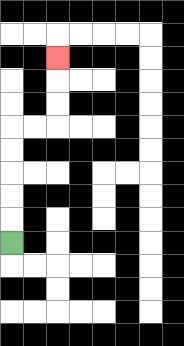{'start': '[0, 10]', 'end': '[2, 2]', 'path_directions': 'U,U,U,U,U,R,R,U,U,U', 'path_coordinates': '[[0, 10], [0, 9], [0, 8], [0, 7], [0, 6], [0, 5], [1, 5], [2, 5], [2, 4], [2, 3], [2, 2]]'}